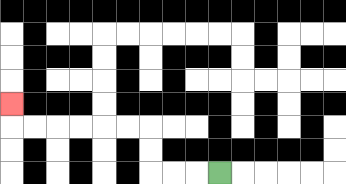{'start': '[9, 7]', 'end': '[0, 4]', 'path_directions': 'L,L,L,U,U,L,L,L,L,L,L,U', 'path_coordinates': '[[9, 7], [8, 7], [7, 7], [6, 7], [6, 6], [6, 5], [5, 5], [4, 5], [3, 5], [2, 5], [1, 5], [0, 5], [0, 4]]'}